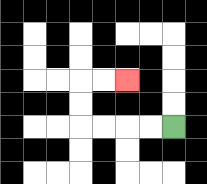{'start': '[7, 5]', 'end': '[5, 3]', 'path_directions': 'L,L,L,L,U,U,R,R', 'path_coordinates': '[[7, 5], [6, 5], [5, 5], [4, 5], [3, 5], [3, 4], [3, 3], [4, 3], [5, 3]]'}